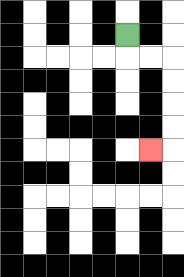{'start': '[5, 1]', 'end': '[6, 6]', 'path_directions': 'D,R,R,D,D,D,D,L', 'path_coordinates': '[[5, 1], [5, 2], [6, 2], [7, 2], [7, 3], [7, 4], [7, 5], [7, 6], [6, 6]]'}